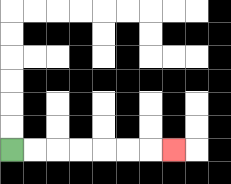{'start': '[0, 6]', 'end': '[7, 6]', 'path_directions': 'R,R,R,R,R,R,R', 'path_coordinates': '[[0, 6], [1, 6], [2, 6], [3, 6], [4, 6], [5, 6], [6, 6], [7, 6]]'}